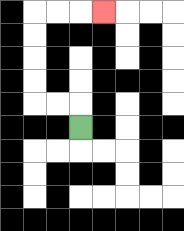{'start': '[3, 5]', 'end': '[4, 0]', 'path_directions': 'U,L,L,U,U,U,U,R,R,R', 'path_coordinates': '[[3, 5], [3, 4], [2, 4], [1, 4], [1, 3], [1, 2], [1, 1], [1, 0], [2, 0], [3, 0], [4, 0]]'}